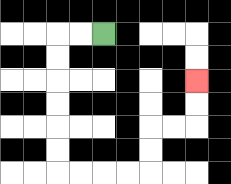{'start': '[4, 1]', 'end': '[8, 3]', 'path_directions': 'L,L,D,D,D,D,D,D,R,R,R,R,U,U,R,R,U,U', 'path_coordinates': '[[4, 1], [3, 1], [2, 1], [2, 2], [2, 3], [2, 4], [2, 5], [2, 6], [2, 7], [3, 7], [4, 7], [5, 7], [6, 7], [6, 6], [6, 5], [7, 5], [8, 5], [8, 4], [8, 3]]'}